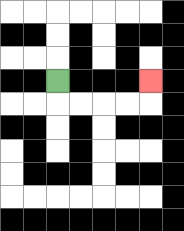{'start': '[2, 3]', 'end': '[6, 3]', 'path_directions': 'D,R,R,R,R,U', 'path_coordinates': '[[2, 3], [2, 4], [3, 4], [4, 4], [5, 4], [6, 4], [6, 3]]'}